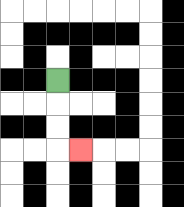{'start': '[2, 3]', 'end': '[3, 6]', 'path_directions': 'D,D,D,R', 'path_coordinates': '[[2, 3], [2, 4], [2, 5], [2, 6], [3, 6]]'}